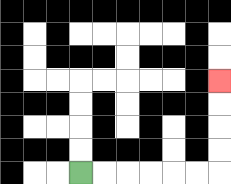{'start': '[3, 7]', 'end': '[9, 3]', 'path_directions': 'R,R,R,R,R,R,U,U,U,U', 'path_coordinates': '[[3, 7], [4, 7], [5, 7], [6, 7], [7, 7], [8, 7], [9, 7], [9, 6], [9, 5], [9, 4], [9, 3]]'}